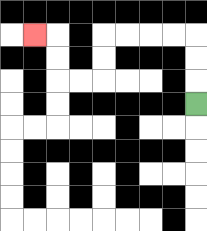{'start': '[8, 4]', 'end': '[1, 1]', 'path_directions': 'U,U,U,L,L,L,L,D,D,L,L,U,U,L', 'path_coordinates': '[[8, 4], [8, 3], [8, 2], [8, 1], [7, 1], [6, 1], [5, 1], [4, 1], [4, 2], [4, 3], [3, 3], [2, 3], [2, 2], [2, 1], [1, 1]]'}